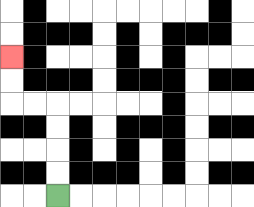{'start': '[2, 8]', 'end': '[0, 2]', 'path_directions': 'U,U,U,U,L,L,U,U', 'path_coordinates': '[[2, 8], [2, 7], [2, 6], [2, 5], [2, 4], [1, 4], [0, 4], [0, 3], [0, 2]]'}